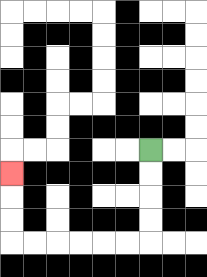{'start': '[6, 6]', 'end': '[0, 7]', 'path_directions': 'D,D,D,D,L,L,L,L,L,L,U,U,U', 'path_coordinates': '[[6, 6], [6, 7], [6, 8], [6, 9], [6, 10], [5, 10], [4, 10], [3, 10], [2, 10], [1, 10], [0, 10], [0, 9], [0, 8], [0, 7]]'}